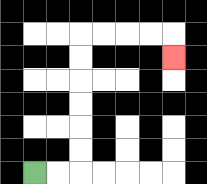{'start': '[1, 7]', 'end': '[7, 2]', 'path_directions': 'R,R,U,U,U,U,U,U,R,R,R,R,D', 'path_coordinates': '[[1, 7], [2, 7], [3, 7], [3, 6], [3, 5], [3, 4], [3, 3], [3, 2], [3, 1], [4, 1], [5, 1], [6, 1], [7, 1], [7, 2]]'}